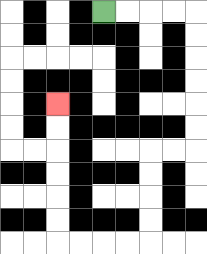{'start': '[4, 0]', 'end': '[2, 4]', 'path_directions': 'R,R,R,R,D,D,D,D,D,D,L,L,D,D,D,D,L,L,L,L,U,U,U,U,U,U', 'path_coordinates': '[[4, 0], [5, 0], [6, 0], [7, 0], [8, 0], [8, 1], [8, 2], [8, 3], [8, 4], [8, 5], [8, 6], [7, 6], [6, 6], [6, 7], [6, 8], [6, 9], [6, 10], [5, 10], [4, 10], [3, 10], [2, 10], [2, 9], [2, 8], [2, 7], [2, 6], [2, 5], [2, 4]]'}